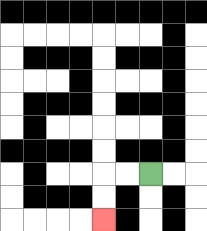{'start': '[6, 7]', 'end': '[4, 9]', 'path_directions': 'L,L,D,D', 'path_coordinates': '[[6, 7], [5, 7], [4, 7], [4, 8], [4, 9]]'}